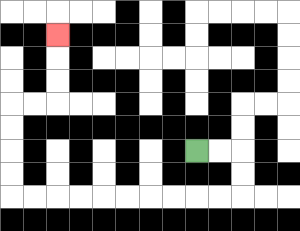{'start': '[8, 6]', 'end': '[2, 1]', 'path_directions': 'R,R,D,D,L,L,L,L,L,L,L,L,L,L,U,U,U,U,R,R,U,U,U', 'path_coordinates': '[[8, 6], [9, 6], [10, 6], [10, 7], [10, 8], [9, 8], [8, 8], [7, 8], [6, 8], [5, 8], [4, 8], [3, 8], [2, 8], [1, 8], [0, 8], [0, 7], [0, 6], [0, 5], [0, 4], [1, 4], [2, 4], [2, 3], [2, 2], [2, 1]]'}